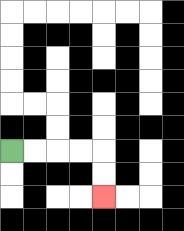{'start': '[0, 6]', 'end': '[4, 8]', 'path_directions': 'R,R,R,R,D,D', 'path_coordinates': '[[0, 6], [1, 6], [2, 6], [3, 6], [4, 6], [4, 7], [4, 8]]'}